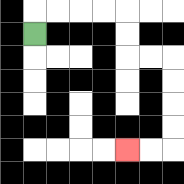{'start': '[1, 1]', 'end': '[5, 6]', 'path_directions': 'U,R,R,R,R,D,D,R,R,D,D,D,D,L,L', 'path_coordinates': '[[1, 1], [1, 0], [2, 0], [3, 0], [4, 0], [5, 0], [5, 1], [5, 2], [6, 2], [7, 2], [7, 3], [7, 4], [7, 5], [7, 6], [6, 6], [5, 6]]'}